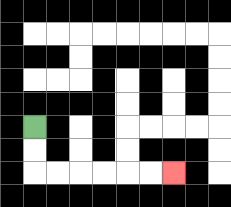{'start': '[1, 5]', 'end': '[7, 7]', 'path_directions': 'D,D,R,R,R,R,R,R', 'path_coordinates': '[[1, 5], [1, 6], [1, 7], [2, 7], [3, 7], [4, 7], [5, 7], [6, 7], [7, 7]]'}